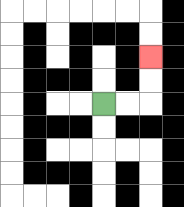{'start': '[4, 4]', 'end': '[6, 2]', 'path_directions': 'R,R,U,U', 'path_coordinates': '[[4, 4], [5, 4], [6, 4], [6, 3], [6, 2]]'}